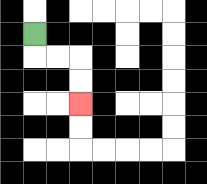{'start': '[1, 1]', 'end': '[3, 4]', 'path_directions': 'D,R,R,D,D', 'path_coordinates': '[[1, 1], [1, 2], [2, 2], [3, 2], [3, 3], [3, 4]]'}